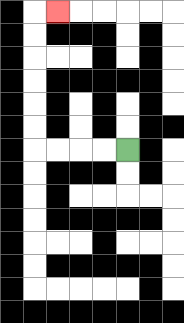{'start': '[5, 6]', 'end': '[2, 0]', 'path_directions': 'L,L,L,L,U,U,U,U,U,U,R', 'path_coordinates': '[[5, 6], [4, 6], [3, 6], [2, 6], [1, 6], [1, 5], [1, 4], [1, 3], [1, 2], [1, 1], [1, 0], [2, 0]]'}